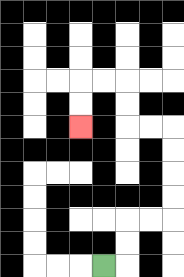{'start': '[4, 11]', 'end': '[3, 5]', 'path_directions': 'R,U,U,R,R,U,U,U,U,L,L,U,U,L,L,D,D', 'path_coordinates': '[[4, 11], [5, 11], [5, 10], [5, 9], [6, 9], [7, 9], [7, 8], [7, 7], [7, 6], [7, 5], [6, 5], [5, 5], [5, 4], [5, 3], [4, 3], [3, 3], [3, 4], [3, 5]]'}